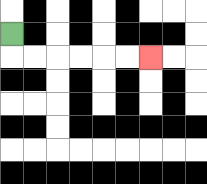{'start': '[0, 1]', 'end': '[6, 2]', 'path_directions': 'D,R,R,R,R,R,R', 'path_coordinates': '[[0, 1], [0, 2], [1, 2], [2, 2], [3, 2], [4, 2], [5, 2], [6, 2]]'}